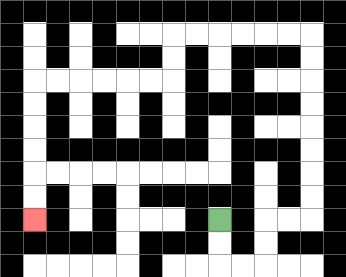{'start': '[9, 9]', 'end': '[1, 9]', 'path_directions': 'D,D,R,R,U,U,R,R,U,U,U,U,U,U,U,U,L,L,L,L,L,L,D,D,L,L,L,L,L,L,D,D,D,D,D,D', 'path_coordinates': '[[9, 9], [9, 10], [9, 11], [10, 11], [11, 11], [11, 10], [11, 9], [12, 9], [13, 9], [13, 8], [13, 7], [13, 6], [13, 5], [13, 4], [13, 3], [13, 2], [13, 1], [12, 1], [11, 1], [10, 1], [9, 1], [8, 1], [7, 1], [7, 2], [7, 3], [6, 3], [5, 3], [4, 3], [3, 3], [2, 3], [1, 3], [1, 4], [1, 5], [1, 6], [1, 7], [1, 8], [1, 9]]'}